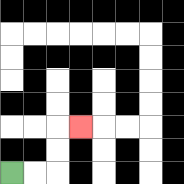{'start': '[0, 7]', 'end': '[3, 5]', 'path_directions': 'R,R,U,U,R', 'path_coordinates': '[[0, 7], [1, 7], [2, 7], [2, 6], [2, 5], [3, 5]]'}